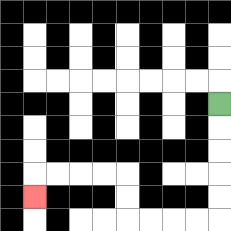{'start': '[9, 4]', 'end': '[1, 8]', 'path_directions': 'D,D,D,D,D,L,L,L,L,U,U,L,L,L,L,D', 'path_coordinates': '[[9, 4], [9, 5], [9, 6], [9, 7], [9, 8], [9, 9], [8, 9], [7, 9], [6, 9], [5, 9], [5, 8], [5, 7], [4, 7], [3, 7], [2, 7], [1, 7], [1, 8]]'}